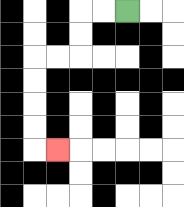{'start': '[5, 0]', 'end': '[2, 6]', 'path_directions': 'L,L,D,D,L,L,D,D,D,D,R', 'path_coordinates': '[[5, 0], [4, 0], [3, 0], [3, 1], [3, 2], [2, 2], [1, 2], [1, 3], [1, 4], [1, 5], [1, 6], [2, 6]]'}